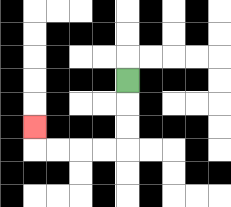{'start': '[5, 3]', 'end': '[1, 5]', 'path_directions': 'D,D,D,L,L,L,L,U', 'path_coordinates': '[[5, 3], [5, 4], [5, 5], [5, 6], [4, 6], [3, 6], [2, 6], [1, 6], [1, 5]]'}